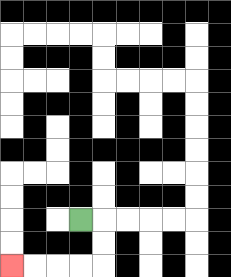{'start': '[3, 9]', 'end': '[0, 11]', 'path_directions': 'R,D,D,L,L,L,L', 'path_coordinates': '[[3, 9], [4, 9], [4, 10], [4, 11], [3, 11], [2, 11], [1, 11], [0, 11]]'}